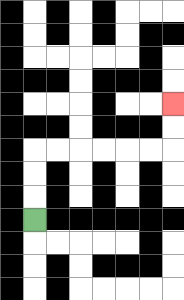{'start': '[1, 9]', 'end': '[7, 4]', 'path_directions': 'U,U,U,R,R,R,R,R,R,U,U', 'path_coordinates': '[[1, 9], [1, 8], [1, 7], [1, 6], [2, 6], [3, 6], [4, 6], [5, 6], [6, 6], [7, 6], [7, 5], [7, 4]]'}